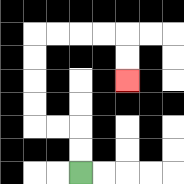{'start': '[3, 7]', 'end': '[5, 3]', 'path_directions': 'U,U,L,L,U,U,U,U,R,R,R,R,D,D', 'path_coordinates': '[[3, 7], [3, 6], [3, 5], [2, 5], [1, 5], [1, 4], [1, 3], [1, 2], [1, 1], [2, 1], [3, 1], [4, 1], [5, 1], [5, 2], [5, 3]]'}